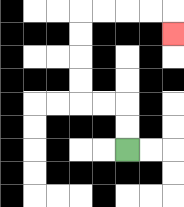{'start': '[5, 6]', 'end': '[7, 1]', 'path_directions': 'U,U,L,L,U,U,U,U,R,R,R,R,D', 'path_coordinates': '[[5, 6], [5, 5], [5, 4], [4, 4], [3, 4], [3, 3], [3, 2], [3, 1], [3, 0], [4, 0], [5, 0], [6, 0], [7, 0], [7, 1]]'}